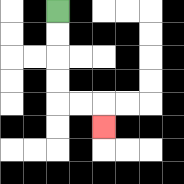{'start': '[2, 0]', 'end': '[4, 5]', 'path_directions': 'D,D,D,D,R,R,D', 'path_coordinates': '[[2, 0], [2, 1], [2, 2], [2, 3], [2, 4], [3, 4], [4, 4], [4, 5]]'}